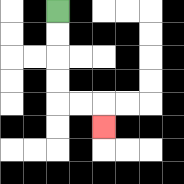{'start': '[2, 0]', 'end': '[4, 5]', 'path_directions': 'D,D,D,D,R,R,D', 'path_coordinates': '[[2, 0], [2, 1], [2, 2], [2, 3], [2, 4], [3, 4], [4, 4], [4, 5]]'}